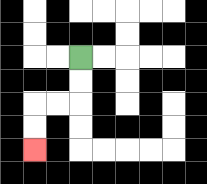{'start': '[3, 2]', 'end': '[1, 6]', 'path_directions': 'D,D,L,L,D,D', 'path_coordinates': '[[3, 2], [3, 3], [3, 4], [2, 4], [1, 4], [1, 5], [1, 6]]'}